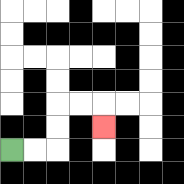{'start': '[0, 6]', 'end': '[4, 5]', 'path_directions': 'R,R,U,U,R,R,D', 'path_coordinates': '[[0, 6], [1, 6], [2, 6], [2, 5], [2, 4], [3, 4], [4, 4], [4, 5]]'}